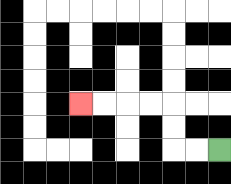{'start': '[9, 6]', 'end': '[3, 4]', 'path_directions': 'L,L,U,U,L,L,L,L', 'path_coordinates': '[[9, 6], [8, 6], [7, 6], [7, 5], [7, 4], [6, 4], [5, 4], [4, 4], [3, 4]]'}